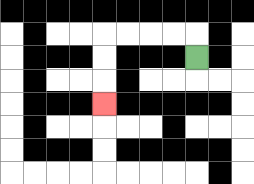{'start': '[8, 2]', 'end': '[4, 4]', 'path_directions': 'U,L,L,L,L,D,D,D', 'path_coordinates': '[[8, 2], [8, 1], [7, 1], [6, 1], [5, 1], [4, 1], [4, 2], [4, 3], [4, 4]]'}